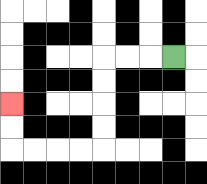{'start': '[7, 2]', 'end': '[0, 4]', 'path_directions': 'L,L,L,D,D,D,D,L,L,L,L,U,U', 'path_coordinates': '[[7, 2], [6, 2], [5, 2], [4, 2], [4, 3], [4, 4], [4, 5], [4, 6], [3, 6], [2, 6], [1, 6], [0, 6], [0, 5], [0, 4]]'}